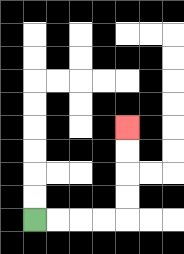{'start': '[1, 9]', 'end': '[5, 5]', 'path_directions': 'R,R,R,R,U,U,U,U', 'path_coordinates': '[[1, 9], [2, 9], [3, 9], [4, 9], [5, 9], [5, 8], [5, 7], [5, 6], [5, 5]]'}